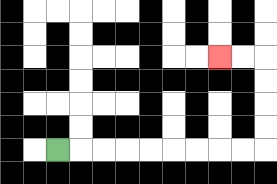{'start': '[2, 6]', 'end': '[9, 2]', 'path_directions': 'R,R,R,R,R,R,R,R,R,U,U,U,U,L,L', 'path_coordinates': '[[2, 6], [3, 6], [4, 6], [5, 6], [6, 6], [7, 6], [8, 6], [9, 6], [10, 6], [11, 6], [11, 5], [11, 4], [11, 3], [11, 2], [10, 2], [9, 2]]'}